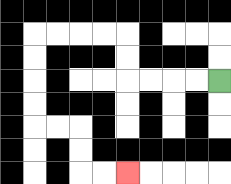{'start': '[9, 3]', 'end': '[5, 7]', 'path_directions': 'L,L,L,L,U,U,L,L,L,L,D,D,D,D,R,R,D,D,R,R', 'path_coordinates': '[[9, 3], [8, 3], [7, 3], [6, 3], [5, 3], [5, 2], [5, 1], [4, 1], [3, 1], [2, 1], [1, 1], [1, 2], [1, 3], [1, 4], [1, 5], [2, 5], [3, 5], [3, 6], [3, 7], [4, 7], [5, 7]]'}